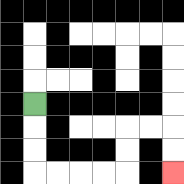{'start': '[1, 4]', 'end': '[7, 7]', 'path_directions': 'D,D,D,R,R,R,R,U,U,R,R,D,D', 'path_coordinates': '[[1, 4], [1, 5], [1, 6], [1, 7], [2, 7], [3, 7], [4, 7], [5, 7], [5, 6], [5, 5], [6, 5], [7, 5], [7, 6], [7, 7]]'}